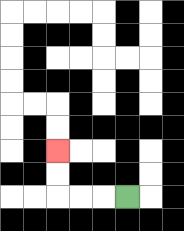{'start': '[5, 8]', 'end': '[2, 6]', 'path_directions': 'L,L,L,U,U', 'path_coordinates': '[[5, 8], [4, 8], [3, 8], [2, 8], [2, 7], [2, 6]]'}